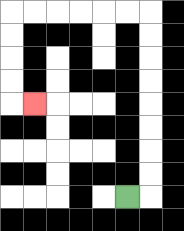{'start': '[5, 8]', 'end': '[1, 4]', 'path_directions': 'R,U,U,U,U,U,U,U,U,L,L,L,L,L,L,D,D,D,D,R', 'path_coordinates': '[[5, 8], [6, 8], [6, 7], [6, 6], [6, 5], [6, 4], [6, 3], [6, 2], [6, 1], [6, 0], [5, 0], [4, 0], [3, 0], [2, 0], [1, 0], [0, 0], [0, 1], [0, 2], [0, 3], [0, 4], [1, 4]]'}